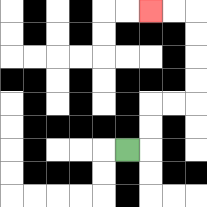{'start': '[5, 6]', 'end': '[6, 0]', 'path_directions': 'R,U,U,R,R,U,U,U,U,L,L', 'path_coordinates': '[[5, 6], [6, 6], [6, 5], [6, 4], [7, 4], [8, 4], [8, 3], [8, 2], [8, 1], [8, 0], [7, 0], [6, 0]]'}